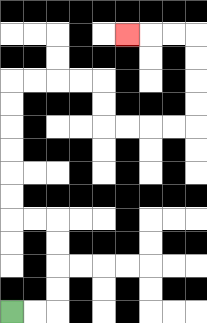{'start': '[0, 13]', 'end': '[5, 1]', 'path_directions': 'R,R,U,U,U,U,L,L,U,U,U,U,U,U,R,R,R,R,D,D,R,R,R,R,U,U,U,U,L,L,L', 'path_coordinates': '[[0, 13], [1, 13], [2, 13], [2, 12], [2, 11], [2, 10], [2, 9], [1, 9], [0, 9], [0, 8], [0, 7], [0, 6], [0, 5], [0, 4], [0, 3], [1, 3], [2, 3], [3, 3], [4, 3], [4, 4], [4, 5], [5, 5], [6, 5], [7, 5], [8, 5], [8, 4], [8, 3], [8, 2], [8, 1], [7, 1], [6, 1], [5, 1]]'}